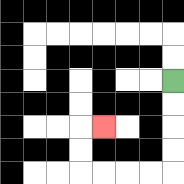{'start': '[7, 3]', 'end': '[4, 5]', 'path_directions': 'D,D,D,D,L,L,L,L,U,U,R', 'path_coordinates': '[[7, 3], [7, 4], [7, 5], [7, 6], [7, 7], [6, 7], [5, 7], [4, 7], [3, 7], [3, 6], [3, 5], [4, 5]]'}